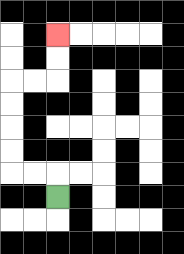{'start': '[2, 8]', 'end': '[2, 1]', 'path_directions': 'U,L,L,U,U,U,U,R,R,U,U', 'path_coordinates': '[[2, 8], [2, 7], [1, 7], [0, 7], [0, 6], [0, 5], [0, 4], [0, 3], [1, 3], [2, 3], [2, 2], [2, 1]]'}